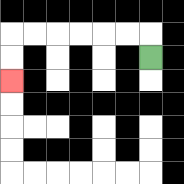{'start': '[6, 2]', 'end': '[0, 3]', 'path_directions': 'U,L,L,L,L,L,L,D,D', 'path_coordinates': '[[6, 2], [6, 1], [5, 1], [4, 1], [3, 1], [2, 1], [1, 1], [0, 1], [0, 2], [0, 3]]'}